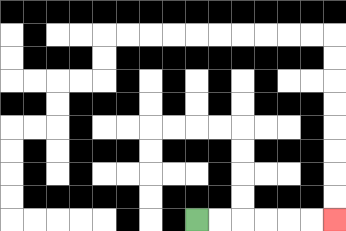{'start': '[8, 9]', 'end': '[14, 9]', 'path_directions': 'R,R,R,R,R,R', 'path_coordinates': '[[8, 9], [9, 9], [10, 9], [11, 9], [12, 9], [13, 9], [14, 9]]'}